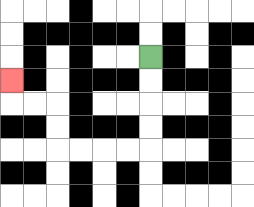{'start': '[6, 2]', 'end': '[0, 3]', 'path_directions': 'D,D,D,D,L,L,L,L,U,U,L,L,U', 'path_coordinates': '[[6, 2], [6, 3], [6, 4], [6, 5], [6, 6], [5, 6], [4, 6], [3, 6], [2, 6], [2, 5], [2, 4], [1, 4], [0, 4], [0, 3]]'}